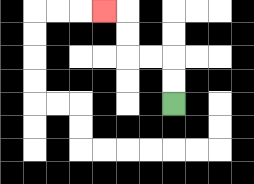{'start': '[7, 4]', 'end': '[4, 0]', 'path_directions': 'U,U,L,L,U,U,L', 'path_coordinates': '[[7, 4], [7, 3], [7, 2], [6, 2], [5, 2], [5, 1], [5, 0], [4, 0]]'}